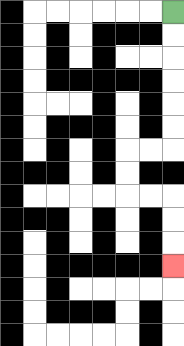{'start': '[7, 0]', 'end': '[7, 11]', 'path_directions': 'D,D,D,D,D,D,L,L,D,D,R,R,D,D,D', 'path_coordinates': '[[7, 0], [7, 1], [7, 2], [7, 3], [7, 4], [7, 5], [7, 6], [6, 6], [5, 6], [5, 7], [5, 8], [6, 8], [7, 8], [7, 9], [7, 10], [7, 11]]'}